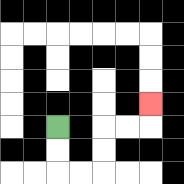{'start': '[2, 5]', 'end': '[6, 4]', 'path_directions': 'D,D,R,R,U,U,R,R,U', 'path_coordinates': '[[2, 5], [2, 6], [2, 7], [3, 7], [4, 7], [4, 6], [4, 5], [5, 5], [6, 5], [6, 4]]'}